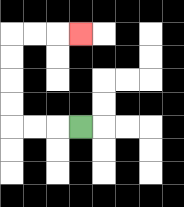{'start': '[3, 5]', 'end': '[3, 1]', 'path_directions': 'L,L,L,U,U,U,U,R,R,R', 'path_coordinates': '[[3, 5], [2, 5], [1, 5], [0, 5], [0, 4], [0, 3], [0, 2], [0, 1], [1, 1], [2, 1], [3, 1]]'}